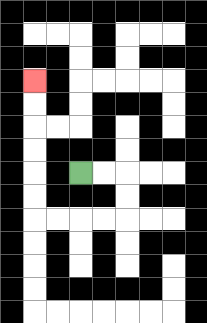{'start': '[3, 7]', 'end': '[1, 3]', 'path_directions': 'R,R,D,D,L,L,L,L,U,U,U,U,U,U', 'path_coordinates': '[[3, 7], [4, 7], [5, 7], [5, 8], [5, 9], [4, 9], [3, 9], [2, 9], [1, 9], [1, 8], [1, 7], [1, 6], [1, 5], [1, 4], [1, 3]]'}